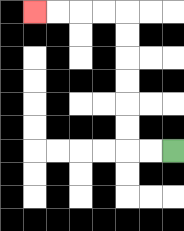{'start': '[7, 6]', 'end': '[1, 0]', 'path_directions': 'L,L,U,U,U,U,U,U,L,L,L,L', 'path_coordinates': '[[7, 6], [6, 6], [5, 6], [5, 5], [5, 4], [5, 3], [5, 2], [5, 1], [5, 0], [4, 0], [3, 0], [2, 0], [1, 0]]'}